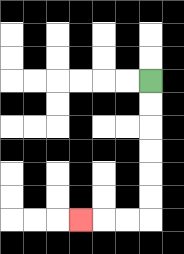{'start': '[6, 3]', 'end': '[3, 9]', 'path_directions': 'D,D,D,D,D,D,L,L,L', 'path_coordinates': '[[6, 3], [6, 4], [6, 5], [6, 6], [6, 7], [6, 8], [6, 9], [5, 9], [4, 9], [3, 9]]'}